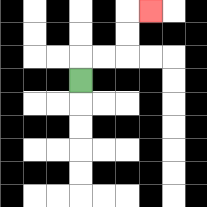{'start': '[3, 3]', 'end': '[6, 0]', 'path_directions': 'U,R,R,U,U,R', 'path_coordinates': '[[3, 3], [3, 2], [4, 2], [5, 2], [5, 1], [5, 0], [6, 0]]'}